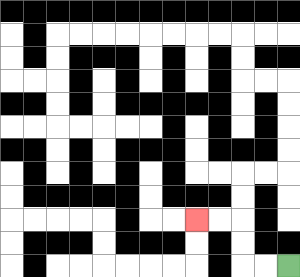{'start': '[12, 11]', 'end': '[8, 9]', 'path_directions': 'L,L,U,U,L,L', 'path_coordinates': '[[12, 11], [11, 11], [10, 11], [10, 10], [10, 9], [9, 9], [8, 9]]'}